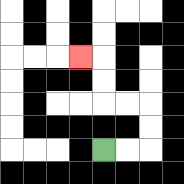{'start': '[4, 6]', 'end': '[3, 2]', 'path_directions': 'R,R,U,U,L,L,U,U,L', 'path_coordinates': '[[4, 6], [5, 6], [6, 6], [6, 5], [6, 4], [5, 4], [4, 4], [4, 3], [4, 2], [3, 2]]'}